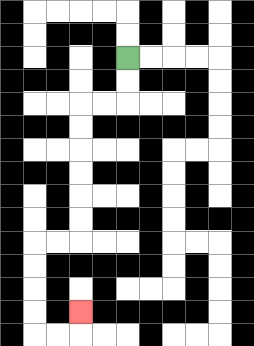{'start': '[5, 2]', 'end': '[3, 13]', 'path_directions': 'D,D,L,L,D,D,D,D,D,D,L,L,D,D,D,D,R,R,U', 'path_coordinates': '[[5, 2], [5, 3], [5, 4], [4, 4], [3, 4], [3, 5], [3, 6], [3, 7], [3, 8], [3, 9], [3, 10], [2, 10], [1, 10], [1, 11], [1, 12], [1, 13], [1, 14], [2, 14], [3, 14], [3, 13]]'}